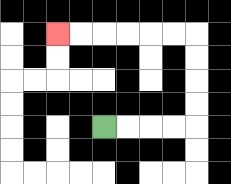{'start': '[4, 5]', 'end': '[2, 1]', 'path_directions': 'R,R,R,R,U,U,U,U,L,L,L,L,L,L', 'path_coordinates': '[[4, 5], [5, 5], [6, 5], [7, 5], [8, 5], [8, 4], [8, 3], [8, 2], [8, 1], [7, 1], [6, 1], [5, 1], [4, 1], [3, 1], [2, 1]]'}